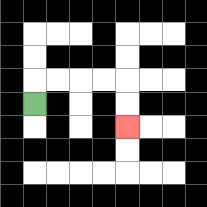{'start': '[1, 4]', 'end': '[5, 5]', 'path_directions': 'U,R,R,R,R,D,D', 'path_coordinates': '[[1, 4], [1, 3], [2, 3], [3, 3], [4, 3], [5, 3], [5, 4], [5, 5]]'}